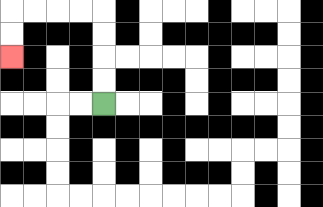{'start': '[4, 4]', 'end': '[0, 2]', 'path_directions': 'U,U,U,U,L,L,L,L,D,D', 'path_coordinates': '[[4, 4], [4, 3], [4, 2], [4, 1], [4, 0], [3, 0], [2, 0], [1, 0], [0, 0], [0, 1], [0, 2]]'}